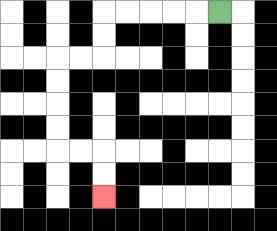{'start': '[9, 0]', 'end': '[4, 8]', 'path_directions': 'L,L,L,L,L,D,D,L,L,D,D,D,D,R,R,D,D', 'path_coordinates': '[[9, 0], [8, 0], [7, 0], [6, 0], [5, 0], [4, 0], [4, 1], [4, 2], [3, 2], [2, 2], [2, 3], [2, 4], [2, 5], [2, 6], [3, 6], [4, 6], [4, 7], [4, 8]]'}